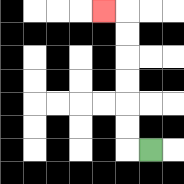{'start': '[6, 6]', 'end': '[4, 0]', 'path_directions': 'L,U,U,U,U,U,U,L', 'path_coordinates': '[[6, 6], [5, 6], [5, 5], [5, 4], [5, 3], [5, 2], [5, 1], [5, 0], [4, 0]]'}